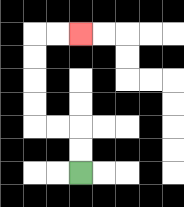{'start': '[3, 7]', 'end': '[3, 1]', 'path_directions': 'U,U,L,L,U,U,U,U,R,R', 'path_coordinates': '[[3, 7], [3, 6], [3, 5], [2, 5], [1, 5], [1, 4], [1, 3], [1, 2], [1, 1], [2, 1], [3, 1]]'}